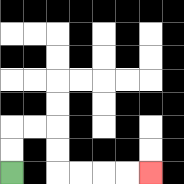{'start': '[0, 7]', 'end': '[6, 7]', 'path_directions': 'U,U,R,R,D,D,R,R,R,R', 'path_coordinates': '[[0, 7], [0, 6], [0, 5], [1, 5], [2, 5], [2, 6], [2, 7], [3, 7], [4, 7], [5, 7], [6, 7]]'}